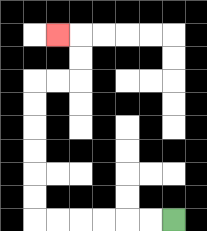{'start': '[7, 9]', 'end': '[2, 1]', 'path_directions': 'L,L,L,L,L,L,U,U,U,U,U,U,R,R,U,U,L', 'path_coordinates': '[[7, 9], [6, 9], [5, 9], [4, 9], [3, 9], [2, 9], [1, 9], [1, 8], [1, 7], [1, 6], [1, 5], [1, 4], [1, 3], [2, 3], [3, 3], [3, 2], [3, 1], [2, 1]]'}